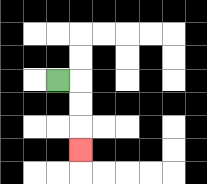{'start': '[2, 3]', 'end': '[3, 6]', 'path_directions': 'R,D,D,D', 'path_coordinates': '[[2, 3], [3, 3], [3, 4], [3, 5], [3, 6]]'}